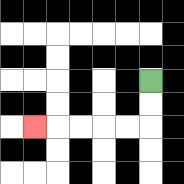{'start': '[6, 3]', 'end': '[1, 5]', 'path_directions': 'D,D,L,L,L,L,L', 'path_coordinates': '[[6, 3], [6, 4], [6, 5], [5, 5], [4, 5], [3, 5], [2, 5], [1, 5]]'}